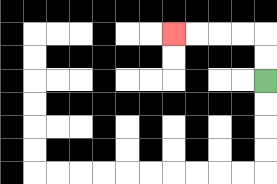{'start': '[11, 3]', 'end': '[7, 1]', 'path_directions': 'U,U,L,L,L,L', 'path_coordinates': '[[11, 3], [11, 2], [11, 1], [10, 1], [9, 1], [8, 1], [7, 1]]'}